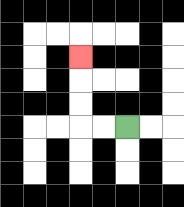{'start': '[5, 5]', 'end': '[3, 2]', 'path_directions': 'L,L,U,U,U', 'path_coordinates': '[[5, 5], [4, 5], [3, 5], [3, 4], [3, 3], [3, 2]]'}